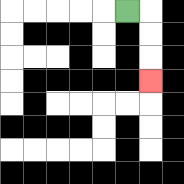{'start': '[5, 0]', 'end': '[6, 3]', 'path_directions': 'R,D,D,D', 'path_coordinates': '[[5, 0], [6, 0], [6, 1], [6, 2], [6, 3]]'}